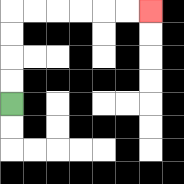{'start': '[0, 4]', 'end': '[6, 0]', 'path_directions': 'U,U,U,U,R,R,R,R,R,R', 'path_coordinates': '[[0, 4], [0, 3], [0, 2], [0, 1], [0, 0], [1, 0], [2, 0], [3, 0], [4, 0], [5, 0], [6, 0]]'}